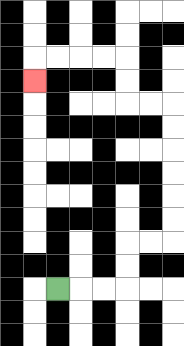{'start': '[2, 12]', 'end': '[1, 3]', 'path_directions': 'R,R,R,U,U,R,R,U,U,U,U,U,U,L,L,U,U,L,L,L,L,D', 'path_coordinates': '[[2, 12], [3, 12], [4, 12], [5, 12], [5, 11], [5, 10], [6, 10], [7, 10], [7, 9], [7, 8], [7, 7], [7, 6], [7, 5], [7, 4], [6, 4], [5, 4], [5, 3], [5, 2], [4, 2], [3, 2], [2, 2], [1, 2], [1, 3]]'}